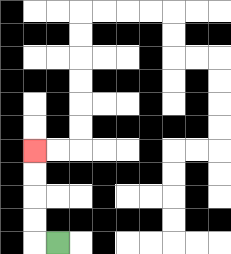{'start': '[2, 10]', 'end': '[1, 6]', 'path_directions': 'L,U,U,U,U', 'path_coordinates': '[[2, 10], [1, 10], [1, 9], [1, 8], [1, 7], [1, 6]]'}